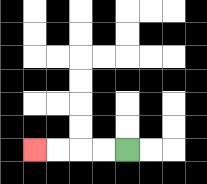{'start': '[5, 6]', 'end': '[1, 6]', 'path_directions': 'L,L,L,L', 'path_coordinates': '[[5, 6], [4, 6], [3, 6], [2, 6], [1, 6]]'}